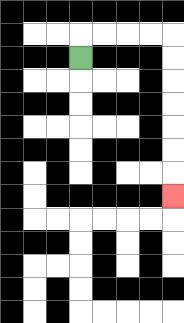{'start': '[3, 2]', 'end': '[7, 8]', 'path_directions': 'U,R,R,R,R,D,D,D,D,D,D,D', 'path_coordinates': '[[3, 2], [3, 1], [4, 1], [5, 1], [6, 1], [7, 1], [7, 2], [7, 3], [7, 4], [7, 5], [7, 6], [7, 7], [7, 8]]'}